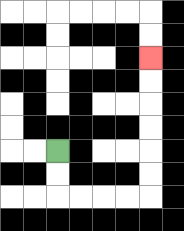{'start': '[2, 6]', 'end': '[6, 2]', 'path_directions': 'D,D,R,R,R,R,U,U,U,U,U,U', 'path_coordinates': '[[2, 6], [2, 7], [2, 8], [3, 8], [4, 8], [5, 8], [6, 8], [6, 7], [6, 6], [6, 5], [6, 4], [6, 3], [6, 2]]'}